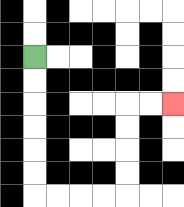{'start': '[1, 2]', 'end': '[7, 4]', 'path_directions': 'D,D,D,D,D,D,R,R,R,R,U,U,U,U,R,R', 'path_coordinates': '[[1, 2], [1, 3], [1, 4], [1, 5], [1, 6], [1, 7], [1, 8], [2, 8], [3, 8], [4, 8], [5, 8], [5, 7], [5, 6], [5, 5], [5, 4], [6, 4], [7, 4]]'}